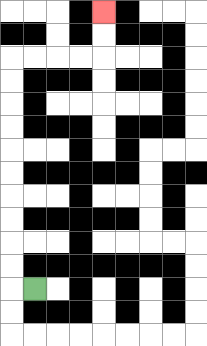{'start': '[1, 12]', 'end': '[4, 0]', 'path_directions': 'L,U,U,U,U,U,U,U,U,U,U,R,R,R,R,U,U', 'path_coordinates': '[[1, 12], [0, 12], [0, 11], [0, 10], [0, 9], [0, 8], [0, 7], [0, 6], [0, 5], [0, 4], [0, 3], [0, 2], [1, 2], [2, 2], [3, 2], [4, 2], [4, 1], [4, 0]]'}